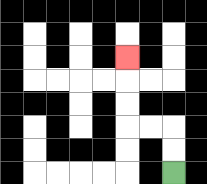{'start': '[7, 7]', 'end': '[5, 2]', 'path_directions': 'U,U,L,L,U,U,U', 'path_coordinates': '[[7, 7], [7, 6], [7, 5], [6, 5], [5, 5], [5, 4], [5, 3], [5, 2]]'}